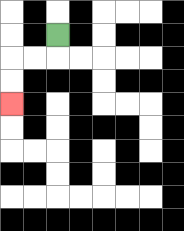{'start': '[2, 1]', 'end': '[0, 4]', 'path_directions': 'D,L,L,D,D', 'path_coordinates': '[[2, 1], [2, 2], [1, 2], [0, 2], [0, 3], [0, 4]]'}